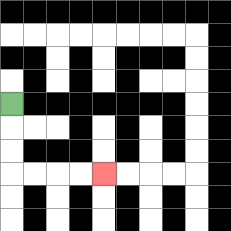{'start': '[0, 4]', 'end': '[4, 7]', 'path_directions': 'D,D,D,R,R,R,R', 'path_coordinates': '[[0, 4], [0, 5], [0, 6], [0, 7], [1, 7], [2, 7], [3, 7], [4, 7]]'}